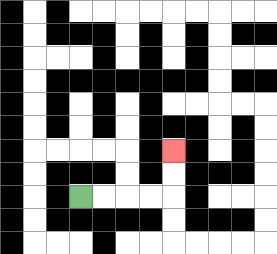{'start': '[3, 8]', 'end': '[7, 6]', 'path_directions': 'R,R,R,R,U,U', 'path_coordinates': '[[3, 8], [4, 8], [5, 8], [6, 8], [7, 8], [7, 7], [7, 6]]'}